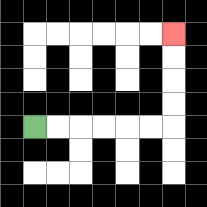{'start': '[1, 5]', 'end': '[7, 1]', 'path_directions': 'R,R,R,R,R,R,U,U,U,U', 'path_coordinates': '[[1, 5], [2, 5], [3, 5], [4, 5], [5, 5], [6, 5], [7, 5], [7, 4], [7, 3], [7, 2], [7, 1]]'}